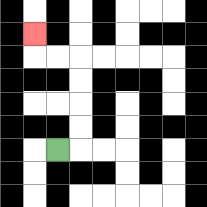{'start': '[2, 6]', 'end': '[1, 1]', 'path_directions': 'R,U,U,U,U,L,L,U', 'path_coordinates': '[[2, 6], [3, 6], [3, 5], [3, 4], [3, 3], [3, 2], [2, 2], [1, 2], [1, 1]]'}